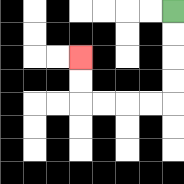{'start': '[7, 0]', 'end': '[3, 2]', 'path_directions': 'D,D,D,D,L,L,L,L,U,U', 'path_coordinates': '[[7, 0], [7, 1], [7, 2], [7, 3], [7, 4], [6, 4], [5, 4], [4, 4], [3, 4], [3, 3], [3, 2]]'}